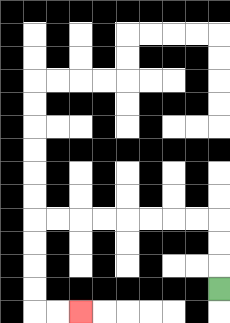{'start': '[9, 12]', 'end': '[3, 13]', 'path_directions': 'U,U,U,L,L,L,L,L,L,L,L,D,D,D,D,R,R', 'path_coordinates': '[[9, 12], [9, 11], [9, 10], [9, 9], [8, 9], [7, 9], [6, 9], [5, 9], [4, 9], [3, 9], [2, 9], [1, 9], [1, 10], [1, 11], [1, 12], [1, 13], [2, 13], [3, 13]]'}